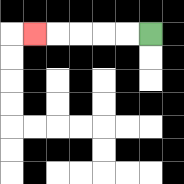{'start': '[6, 1]', 'end': '[1, 1]', 'path_directions': 'L,L,L,L,L', 'path_coordinates': '[[6, 1], [5, 1], [4, 1], [3, 1], [2, 1], [1, 1]]'}